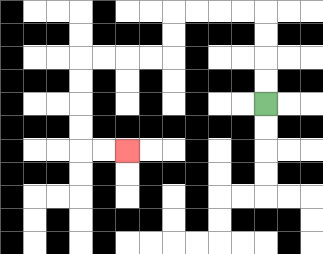{'start': '[11, 4]', 'end': '[5, 6]', 'path_directions': 'U,U,U,U,L,L,L,L,D,D,L,L,L,L,D,D,D,D,R,R', 'path_coordinates': '[[11, 4], [11, 3], [11, 2], [11, 1], [11, 0], [10, 0], [9, 0], [8, 0], [7, 0], [7, 1], [7, 2], [6, 2], [5, 2], [4, 2], [3, 2], [3, 3], [3, 4], [3, 5], [3, 6], [4, 6], [5, 6]]'}